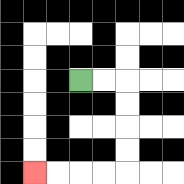{'start': '[3, 3]', 'end': '[1, 7]', 'path_directions': 'R,R,D,D,D,D,L,L,L,L', 'path_coordinates': '[[3, 3], [4, 3], [5, 3], [5, 4], [5, 5], [5, 6], [5, 7], [4, 7], [3, 7], [2, 7], [1, 7]]'}